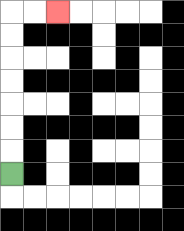{'start': '[0, 7]', 'end': '[2, 0]', 'path_directions': 'U,U,U,U,U,U,U,R,R', 'path_coordinates': '[[0, 7], [0, 6], [0, 5], [0, 4], [0, 3], [0, 2], [0, 1], [0, 0], [1, 0], [2, 0]]'}